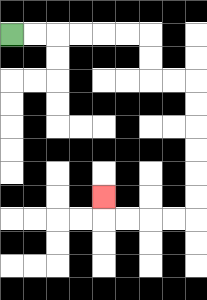{'start': '[0, 1]', 'end': '[4, 8]', 'path_directions': 'R,R,R,R,R,R,D,D,R,R,D,D,D,D,D,D,L,L,L,L,U', 'path_coordinates': '[[0, 1], [1, 1], [2, 1], [3, 1], [4, 1], [5, 1], [6, 1], [6, 2], [6, 3], [7, 3], [8, 3], [8, 4], [8, 5], [8, 6], [8, 7], [8, 8], [8, 9], [7, 9], [6, 9], [5, 9], [4, 9], [4, 8]]'}